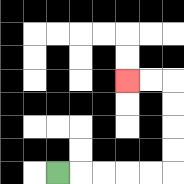{'start': '[2, 7]', 'end': '[5, 3]', 'path_directions': 'R,R,R,R,R,U,U,U,U,L,L', 'path_coordinates': '[[2, 7], [3, 7], [4, 7], [5, 7], [6, 7], [7, 7], [7, 6], [7, 5], [7, 4], [7, 3], [6, 3], [5, 3]]'}